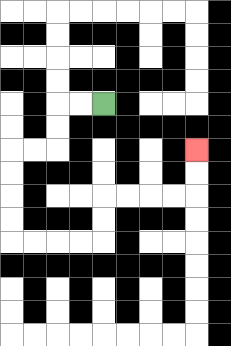{'start': '[4, 4]', 'end': '[8, 6]', 'path_directions': 'L,L,D,D,L,L,D,D,D,D,R,R,R,R,U,U,R,R,R,R,U,U', 'path_coordinates': '[[4, 4], [3, 4], [2, 4], [2, 5], [2, 6], [1, 6], [0, 6], [0, 7], [0, 8], [0, 9], [0, 10], [1, 10], [2, 10], [3, 10], [4, 10], [4, 9], [4, 8], [5, 8], [6, 8], [7, 8], [8, 8], [8, 7], [8, 6]]'}